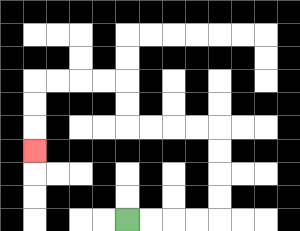{'start': '[5, 9]', 'end': '[1, 6]', 'path_directions': 'R,R,R,R,U,U,U,U,L,L,L,L,U,U,L,L,L,L,D,D,D', 'path_coordinates': '[[5, 9], [6, 9], [7, 9], [8, 9], [9, 9], [9, 8], [9, 7], [9, 6], [9, 5], [8, 5], [7, 5], [6, 5], [5, 5], [5, 4], [5, 3], [4, 3], [3, 3], [2, 3], [1, 3], [1, 4], [1, 5], [1, 6]]'}